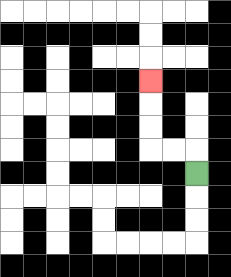{'start': '[8, 7]', 'end': '[6, 3]', 'path_directions': 'U,L,L,U,U,U', 'path_coordinates': '[[8, 7], [8, 6], [7, 6], [6, 6], [6, 5], [6, 4], [6, 3]]'}